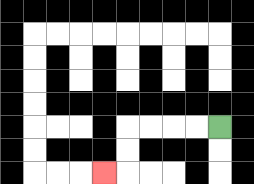{'start': '[9, 5]', 'end': '[4, 7]', 'path_directions': 'L,L,L,L,D,D,L', 'path_coordinates': '[[9, 5], [8, 5], [7, 5], [6, 5], [5, 5], [5, 6], [5, 7], [4, 7]]'}